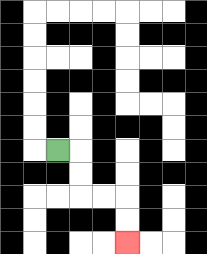{'start': '[2, 6]', 'end': '[5, 10]', 'path_directions': 'R,D,D,R,R,D,D', 'path_coordinates': '[[2, 6], [3, 6], [3, 7], [3, 8], [4, 8], [5, 8], [5, 9], [5, 10]]'}